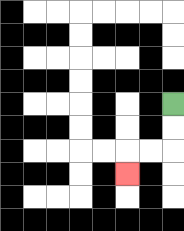{'start': '[7, 4]', 'end': '[5, 7]', 'path_directions': 'D,D,L,L,D', 'path_coordinates': '[[7, 4], [7, 5], [7, 6], [6, 6], [5, 6], [5, 7]]'}